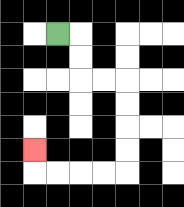{'start': '[2, 1]', 'end': '[1, 6]', 'path_directions': 'R,D,D,R,R,D,D,D,D,L,L,L,L,U', 'path_coordinates': '[[2, 1], [3, 1], [3, 2], [3, 3], [4, 3], [5, 3], [5, 4], [5, 5], [5, 6], [5, 7], [4, 7], [3, 7], [2, 7], [1, 7], [1, 6]]'}